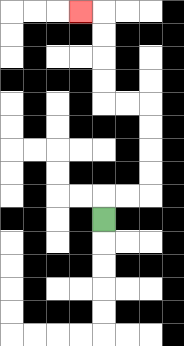{'start': '[4, 9]', 'end': '[3, 0]', 'path_directions': 'U,R,R,U,U,U,U,L,L,U,U,U,U,L', 'path_coordinates': '[[4, 9], [4, 8], [5, 8], [6, 8], [6, 7], [6, 6], [6, 5], [6, 4], [5, 4], [4, 4], [4, 3], [4, 2], [4, 1], [4, 0], [3, 0]]'}